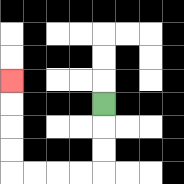{'start': '[4, 4]', 'end': '[0, 3]', 'path_directions': 'D,D,D,L,L,L,L,U,U,U,U', 'path_coordinates': '[[4, 4], [4, 5], [4, 6], [4, 7], [3, 7], [2, 7], [1, 7], [0, 7], [0, 6], [0, 5], [0, 4], [0, 3]]'}